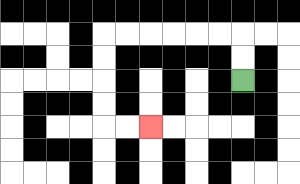{'start': '[10, 3]', 'end': '[6, 5]', 'path_directions': 'U,U,L,L,L,L,L,L,D,D,D,D,R,R', 'path_coordinates': '[[10, 3], [10, 2], [10, 1], [9, 1], [8, 1], [7, 1], [6, 1], [5, 1], [4, 1], [4, 2], [4, 3], [4, 4], [4, 5], [5, 5], [6, 5]]'}